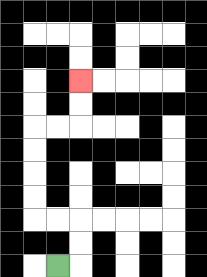{'start': '[2, 11]', 'end': '[3, 3]', 'path_directions': 'R,U,U,L,L,U,U,U,U,R,R,U,U', 'path_coordinates': '[[2, 11], [3, 11], [3, 10], [3, 9], [2, 9], [1, 9], [1, 8], [1, 7], [1, 6], [1, 5], [2, 5], [3, 5], [3, 4], [3, 3]]'}